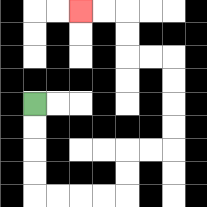{'start': '[1, 4]', 'end': '[3, 0]', 'path_directions': 'D,D,D,D,R,R,R,R,U,U,R,R,U,U,U,U,L,L,U,U,L,L', 'path_coordinates': '[[1, 4], [1, 5], [1, 6], [1, 7], [1, 8], [2, 8], [3, 8], [4, 8], [5, 8], [5, 7], [5, 6], [6, 6], [7, 6], [7, 5], [7, 4], [7, 3], [7, 2], [6, 2], [5, 2], [5, 1], [5, 0], [4, 0], [3, 0]]'}